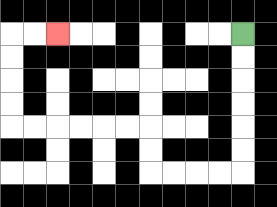{'start': '[10, 1]', 'end': '[2, 1]', 'path_directions': 'D,D,D,D,D,D,L,L,L,L,U,U,L,L,L,L,L,L,U,U,U,U,R,R', 'path_coordinates': '[[10, 1], [10, 2], [10, 3], [10, 4], [10, 5], [10, 6], [10, 7], [9, 7], [8, 7], [7, 7], [6, 7], [6, 6], [6, 5], [5, 5], [4, 5], [3, 5], [2, 5], [1, 5], [0, 5], [0, 4], [0, 3], [0, 2], [0, 1], [1, 1], [2, 1]]'}